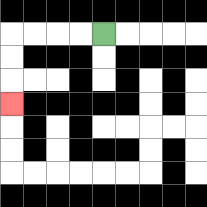{'start': '[4, 1]', 'end': '[0, 4]', 'path_directions': 'L,L,L,L,D,D,D', 'path_coordinates': '[[4, 1], [3, 1], [2, 1], [1, 1], [0, 1], [0, 2], [0, 3], [0, 4]]'}